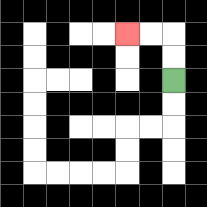{'start': '[7, 3]', 'end': '[5, 1]', 'path_directions': 'U,U,L,L', 'path_coordinates': '[[7, 3], [7, 2], [7, 1], [6, 1], [5, 1]]'}